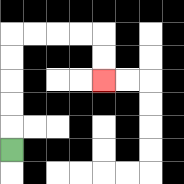{'start': '[0, 6]', 'end': '[4, 3]', 'path_directions': 'U,U,U,U,U,R,R,R,R,D,D', 'path_coordinates': '[[0, 6], [0, 5], [0, 4], [0, 3], [0, 2], [0, 1], [1, 1], [2, 1], [3, 1], [4, 1], [4, 2], [4, 3]]'}